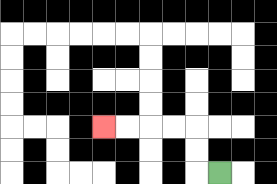{'start': '[9, 7]', 'end': '[4, 5]', 'path_directions': 'L,U,U,L,L,L,L', 'path_coordinates': '[[9, 7], [8, 7], [8, 6], [8, 5], [7, 5], [6, 5], [5, 5], [4, 5]]'}